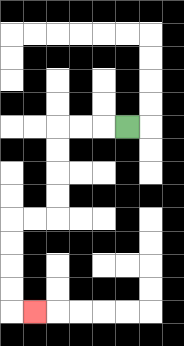{'start': '[5, 5]', 'end': '[1, 13]', 'path_directions': 'L,L,L,D,D,D,D,L,L,D,D,D,D,R', 'path_coordinates': '[[5, 5], [4, 5], [3, 5], [2, 5], [2, 6], [2, 7], [2, 8], [2, 9], [1, 9], [0, 9], [0, 10], [0, 11], [0, 12], [0, 13], [1, 13]]'}